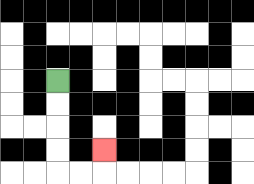{'start': '[2, 3]', 'end': '[4, 6]', 'path_directions': 'D,D,D,D,R,R,U', 'path_coordinates': '[[2, 3], [2, 4], [2, 5], [2, 6], [2, 7], [3, 7], [4, 7], [4, 6]]'}